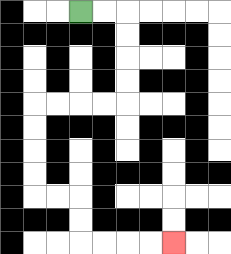{'start': '[3, 0]', 'end': '[7, 10]', 'path_directions': 'R,R,D,D,D,D,L,L,L,L,D,D,D,D,R,R,D,D,R,R,R,R', 'path_coordinates': '[[3, 0], [4, 0], [5, 0], [5, 1], [5, 2], [5, 3], [5, 4], [4, 4], [3, 4], [2, 4], [1, 4], [1, 5], [1, 6], [1, 7], [1, 8], [2, 8], [3, 8], [3, 9], [3, 10], [4, 10], [5, 10], [6, 10], [7, 10]]'}